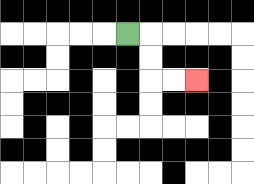{'start': '[5, 1]', 'end': '[8, 3]', 'path_directions': 'R,D,D,R,R', 'path_coordinates': '[[5, 1], [6, 1], [6, 2], [6, 3], [7, 3], [8, 3]]'}